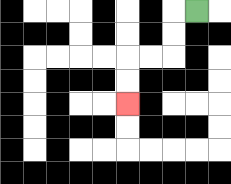{'start': '[8, 0]', 'end': '[5, 4]', 'path_directions': 'L,D,D,L,L,D,D', 'path_coordinates': '[[8, 0], [7, 0], [7, 1], [7, 2], [6, 2], [5, 2], [5, 3], [5, 4]]'}